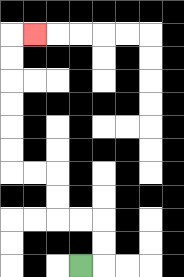{'start': '[3, 11]', 'end': '[1, 1]', 'path_directions': 'R,U,U,L,L,U,U,L,L,U,U,U,U,U,U,R', 'path_coordinates': '[[3, 11], [4, 11], [4, 10], [4, 9], [3, 9], [2, 9], [2, 8], [2, 7], [1, 7], [0, 7], [0, 6], [0, 5], [0, 4], [0, 3], [0, 2], [0, 1], [1, 1]]'}